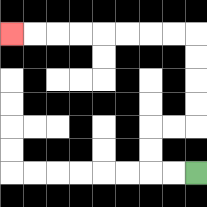{'start': '[8, 7]', 'end': '[0, 1]', 'path_directions': 'L,L,U,U,R,R,U,U,U,U,L,L,L,L,L,L,L,L', 'path_coordinates': '[[8, 7], [7, 7], [6, 7], [6, 6], [6, 5], [7, 5], [8, 5], [8, 4], [8, 3], [8, 2], [8, 1], [7, 1], [6, 1], [5, 1], [4, 1], [3, 1], [2, 1], [1, 1], [0, 1]]'}